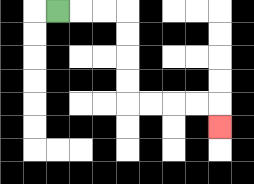{'start': '[2, 0]', 'end': '[9, 5]', 'path_directions': 'R,R,R,D,D,D,D,R,R,R,R,D', 'path_coordinates': '[[2, 0], [3, 0], [4, 0], [5, 0], [5, 1], [5, 2], [5, 3], [5, 4], [6, 4], [7, 4], [8, 4], [9, 4], [9, 5]]'}